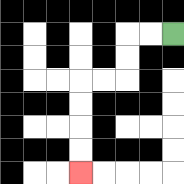{'start': '[7, 1]', 'end': '[3, 7]', 'path_directions': 'L,L,D,D,L,L,D,D,D,D', 'path_coordinates': '[[7, 1], [6, 1], [5, 1], [5, 2], [5, 3], [4, 3], [3, 3], [3, 4], [3, 5], [3, 6], [3, 7]]'}